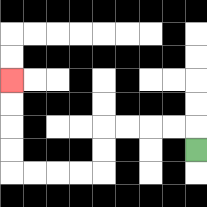{'start': '[8, 6]', 'end': '[0, 3]', 'path_directions': 'U,L,L,L,L,D,D,L,L,L,L,U,U,U,U', 'path_coordinates': '[[8, 6], [8, 5], [7, 5], [6, 5], [5, 5], [4, 5], [4, 6], [4, 7], [3, 7], [2, 7], [1, 7], [0, 7], [0, 6], [0, 5], [0, 4], [0, 3]]'}